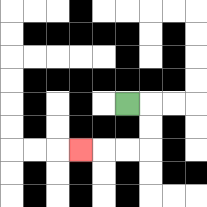{'start': '[5, 4]', 'end': '[3, 6]', 'path_directions': 'R,D,D,L,L,L', 'path_coordinates': '[[5, 4], [6, 4], [6, 5], [6, 6], [5, 6], [4, 6], [3, 6]]'}